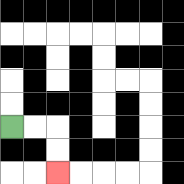{'start': '[0, 5]', 'end': '[2, 7]', 'path_directions': 'R,R,D,D', 'path_coordinates': '[[0, 5], [1, 5], [2, 5], [2, 6], [2, 7]]'}